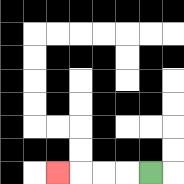{'start': '[6, 7]', 'end': '[2, 7]', 'path_directions': 'L,L,L,L', 'path_coordinates': '[[6, 7], [5, 7], [4, 7], [3, 7], [2, 7]]'}